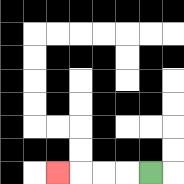{'start': '[6, 7]', 'end': '[2, 7]', 'path_directions': 'L,L,L,L', 'path_coordinates': '[[6, 7], [5, 7], [4, 7], [3, 7], [2, 7]]'}